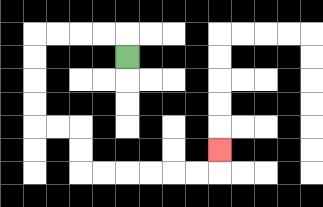{'start': '[5, 2]', 'end': '[9, 6]', 'path_directions': 'U,L,L,L,L,D,D,D,D,R,R,D,D,R,R,R,R,R,R,U', 'path_coordinates': '[[5, 2], [5, 1], [4, 1], [3, 1], [2, 1], [1, 1], [1, 2], [1, 3], [1, 4], [1, 5], [2, 5], [3, 5], [3, 6], [3, 7], [4, 7], [5, 7], [6, 7], [7, 7], [8, 7], [9, 7], [9, 6]]'}